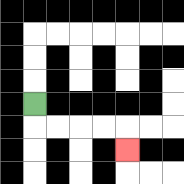{'start': '[1, 4]', 'end': '[5, 6]', 'path_directions': 'D,R,R,R,R,D', 'path_coordinates': '[[1, 4], [1, 5], [2, 5], [3, 5], [4, 5], [5, 5], [5, 6]]'}